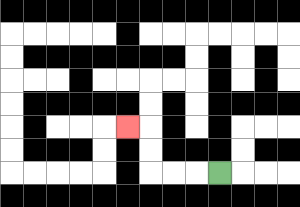{'start': '[9, 7]', 'end': '[5, 5]', 'path_directions': 'L,L,L,U,U,L', 'path_coordinates': '[[9, 7], [8, 7], [7, 7], [6, 7], [6, 6], [6, 5], [5, 5]]'}